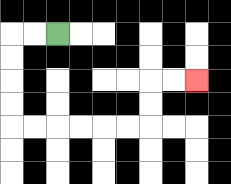{'start': '[2, 1]', 'end': '[8, 3]', 'path_directions': 'L,L,D,D,D,D,R,R,R,R,R,R,U,U,R,R', 'path_coordinates': '[[2, 1], [1, 1], [0, 1], [0, 2], [0, 3], [0, 4], [0, 5], [1, 5], [2, 5], [3, 5], [4, 5], [5, 5], [6, 5], [6, 4], [6, 3], [7, 3], [8, 3]]'}